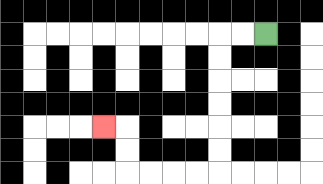{'start': '[11, 1]', 'end': '[4, 5]', 'path_directions': 'L,L,D,D,D,D,D,D,L,L,L,L,U,U,L', 'path_coordinates': '[[11, 1], [10, 1], [9, 1], [9, 2], [9, 3], [9, 4], [9, 5], [9, 6], [9, 7], [8, 7], [7, 7], [6, 7], [5, 7], [5, 6], [5, 5], [4, 5]]'}